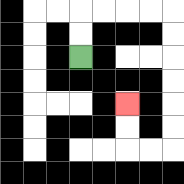{'start': '[3, 2]', 'end': '[5, 4]', 'path_directions': 'U,U,R,R,R,R,D,D,D,D,D,D,L,L,U,U', 'path_coordinates': '[[3, 2], [3, 1], [3, 0], [4, 0], [5, 0], [6, 0], [7, 0], [7, 1], [7, 2], [7, 3], [7, 4], [7, 5], [7, 6], [6, 6], [5, 6], [5, 5], [5, 4]]'}